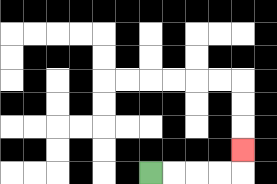{'start': '[6, 7]', 'end': '[10, 6]', 'path_directions': 'R,R,R,R,U', 'path_coordinates': '[[6, 7], [7, 7], [8, 7], [9, 7], [10, 7], [10, 6]]'}